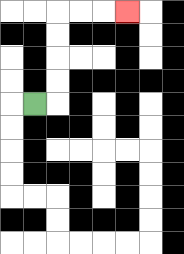{'start': '[1, 4]', 'end': '[5, 0]', 'path_directions': 'R,U,U,U,U,R,R,R', 'path_coordinates': '[[1, 4], [2, 4], [2, 3], [2, 2], [2, 1], [2, 0], [3, 0], [4, 0], [5, 0]]'}